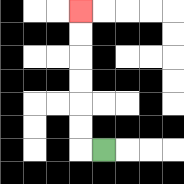{'start': '[4, 6]', 'end': '[3, 0]', 'path_directions': 'L,U,U,U,U,U,U', 'path_coordinates': '[[4, 6], [3, 6], [3, 5], [3, 4], [3, 3], [3, 2], [3, 1], [3, 0]]'}